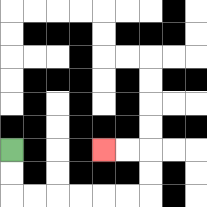{'start': '[0, 6]', 'end': '[4, 6]', 'path_directions': 'D,D,R,R,R,R,R,R,U,U,L,L', 'path_coordinates': '[[0, 6], [0, 7], [0, 8], [1, 8], [2, 8], [3, 8], [4, 8], [5, 8], [6, 8], [6, 7], [6, 6], [5, 6], [4, 6]]'}